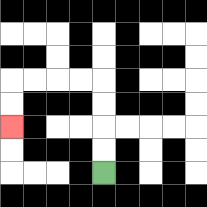{'start': '[4, 7]', 'end': '[0, 5]', 'path_directions': 'U,U,U,U,L,L,L,L,D,D', 'path_coordinates': '[[4, 7], [4, 6], [4, 5], [4, 4], [4, 3], [3, 3], [2, 3], [1, 3], [0, 3], [0, 4], [0, 5]]'}